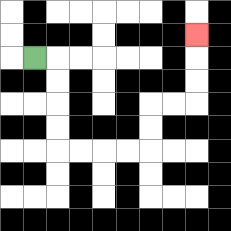{'start': '[1, 2]', 'end': '[8, 1]', 'path_directions': 'R,D,D,D,D,R,R,R,R,U,U,R,R,U,U,U', 'path_coordinates': '[[1, 2], [2, 2], [2, 3], [2, 4], [2, 5], [2, 6], [3, 6], [4, 6], [5, 6], [6, 6], [6, 5], [6, 4], [7, 4], [8, 4], [8, 3], [8, 2], [8, 1]]'}